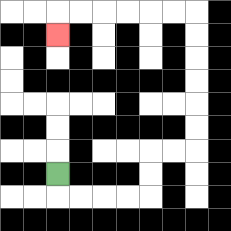{'start': '[2, 7]', 'end': '[2, 1]', 'path_directions': 'D,R,R,R,R,U,U,R,R,U,U,U,U,U,U,L,L,L,L,L,L,D', 'path_coordinates': '[[2, 7], [2, 8], [3, 8], [4, 8], [5, 8], [6, 8], [6, 7], [6, 6], [7, 6], [8, 6], [8, 5], [8, 4], [8, 3], [8, 2], [8, 1], [8, 0], [7, 0], [6, 0], [5, 0], [4, 0], [3, 0], [2, 0], [2, 1]]'}